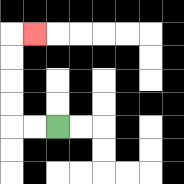{'start': '[2, 5]', 'end': '[1, 1]', 'path_directions': 'L,L,U,U,U,U,R', 'path_coordinates': '[[2, 5], [1, 5], [0, 5], [0, 4], [0, 3], [0, 2], [0, 1], [1, 1]]'}